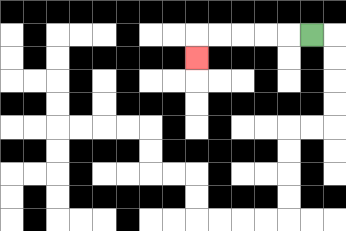{'start': '[13, 1]', 'end': '[8, 2]', 'path_directions': 'L,L,L,L,L,D', 'path_coordinates': '[[13, 1], [12, 1], [11, 1], [10, 1], [9, 1], [8, 1], [8, 2]]'}